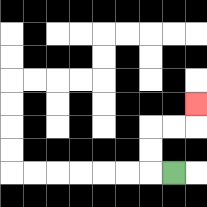{'start': '[7, 7]', 'end': '[8, 4]', 'path_directions': 'L,U,U,R,R,U', 'path_coordinates': '[[7, 7], [6, 7], [6, 6], [6, 5], [7, 5], [8, 5], [8, 4]]'}